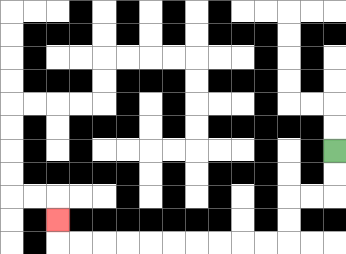{'start': '[14, 6]', 'end': '[2, 9]', 'path_directions': 'D,D,L,L,D,D,L,L,L,L,L,L,L,L,L,L,U', 'path_coordinates': '[[14, 6], [14, 7], [14, 8], [13, 8], [12, 8], [12, 9], [12, 10], [11, 10], [10, 10], [9, 10], [8, 10], [7, 10], [6, 10], [5, 10], [4, 10], [3, 10], [2, 10], [2, 9]]'}